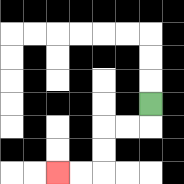{'start': '[6, 4]', 'end': '[2, 7]', 'path_directions': 'D,L,L,D,D,L,L', 'path_coordinates': '[[6, 4], [6, 5], [5, 5], [4, 5], [4, 6], [4, 7], [3, 7], [2, 7]]'}